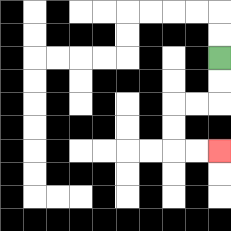{'start': '[9, 2]', 'end': '[9, 6]', 'path_directions': 'D,D,L,L,D,D,R,R', 'path_coordinates': '[[9, 2], [9, 3], [9, 4], [8, 4], [7, 4], [7, 5], [7, 6], [8, 6], [9, 6]]'}